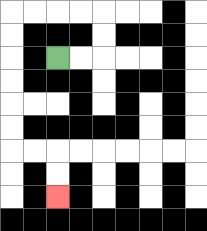{'start': '[2, 2]', 'end': '[2, 8]', 'path_directions': 'R,R,U,U,L,L,L,L,D,D,D,D,D,D,R,R,D,D', 'path_coordinates': '[[2, 2], [3, 2], [4, 2], [4, 1], [4, 0], [3, 0], [2, 0], [1, 0], [0, 0], [0, 1], [0, 2], [0, 3], [0, 4], [0, 5], [0, 6], [1, 6], [2, 6], [2, 7], [2, 8]]'}